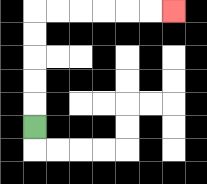{'start': '[1, 5]', 'end': '[7, 0]', 'path_directions': 'U,U,U,U,U,R,R,R,R,R,R', 'path_coordinates': '[[1, 5], [1, 4], [1, 3], [1, 2], [1, 1], [1, 0], [2, 0], [3, 0], [4, 0], [5, 0], [6, 0], [7, 0]]'}